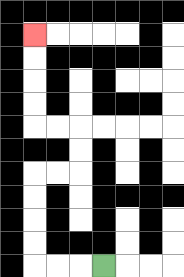{'start': '[4, 11]', 'end': '[1, 1]', 'path_directions': 'L,L,L,U,U,U,U,R,R,U,U,L,L,U,U,U,U', 'path_coordinates': '[[4, 11], [3, 11], [2, 11], [1, 11], [1, 10], [1, 9], [1, 8], [1, 7], [2, 7], [3, 7], [3, 6], [3, 5], [2, 5], [1, 5], [1, 4], [1, 3], [1, 2], [1, 1]]'}